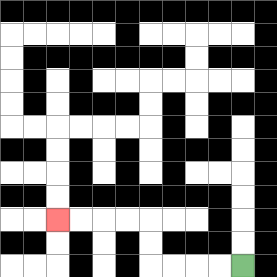{'start': '[10, 11]', 'end': '[2, 9]', 'path_directions': 'L,L,L,L,U,U,L,L,L,L', 'path_coordinates': '[[10, 11], [9, 11], [8, 11], [7, 11], [6, 11], [6, 10], [6, 9], [5, 9], [4, 9], [3, 9], [2, 9]]'}